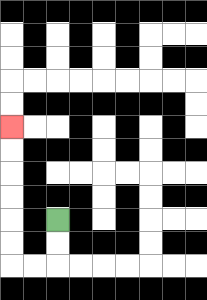{'start': '[2, 9]', 'end': '[0, 5]', 'path_directions': 'D,D,L,L,U,U,U,U,U,U', 'path_coordinates': '[[2, 9], [2, 10], [2, 11], [1, 11], [0, 11], [0, 10], [0, 9], [0, 8], [0, 7], [0, 6], [0, 5]]'}